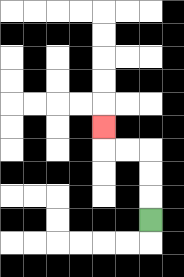{'start': '[6, 9]', 'end': '[4, 5]', 'path_directions': 'U,U,U,L,L,U', 'path_coordinates': '[[6, 9], [6, 8], [6, 7], [6, 6], [5, 6], [4, 6], [4, 5]]'}